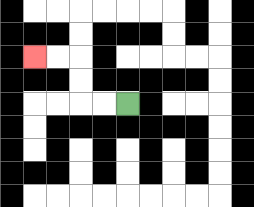{'start': '[5, 4]', 'end': '[1, 2]', 'path_directions': 'L,L,U,U,L,L', 'path_coordinates': '[[5, 4], [4, 4], [3, 4], [3, 3], [3, 2], [2, 2], [1, 2]]'}